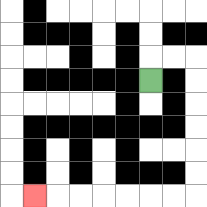{'start': '[6, 3]', 'end': '[1, 8]', 'path_directions': 'U,R,R,D,D,D,D,D,D,L,L,L,L,L,L,L', 'path_coordinates': '[[6, 3], [6, 2], [7, 2], [8, 2], [8, 3], [8, 4], [8, 5], [8, 6], [8, 7], [8, 8], [7, 8], [6, 8], [5, 8], [4, 8], [3, 8], [2, 8], [1, 8]]'}